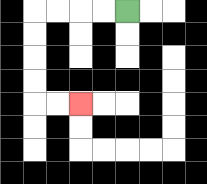{'start': '[5, 0]', 'end': '[3, 4]', 'path_directions': 'L,L,L,L,D,D,D,D,R,R', 'path_coordinates': '[[5, 0], [4, 0], [3, 0], [2, 0], [1, 0], [1, 1], [1, 2], [1, 3], [1, 4], [2, 4], [3, 4]]'}